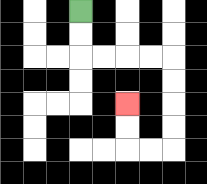{'start': '[3, 0]', 'end': '[5, 4]', 'path_directions': 'D,D,R,R,R,R,D,D,D,D,L,L,U,U', 'path_coordinates': '[[3, 0], [3, 1], [3, 2], [4, 2], [5, 2], [6, 2], [7, 2], [7, 3], [7, 4], [7, 5], [7, 6], [6, 6], [5, 6], [5, 5], [5, 4]]'}